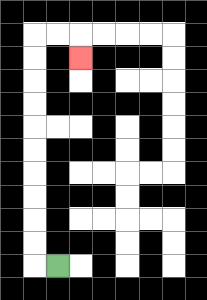{'start': '[2, 11]', 'end': '[3, 2]', 'path_directions': 'L,U,U,U,U,U,U,U,U,U,U,R,R,D', 'path_coordinates': '[[2, 11], [1, 11], [1, 10], [1, 9], [1, 8], [1, 7], [1, 6], [1, 5], [1, 4], [1, 3], [1, 2], [1, 1], [2, 1], [3, 1], [3, 2]]'}